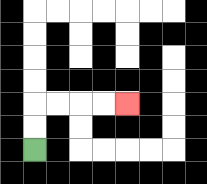{'start': '[1, 6]', 'end': '[5, 4]', 'path_directions': 'U,U,R,R,R,R', 'path_coordinates': '[[1, 6], [1, 5], [1, 4], [2, 4], [3, 4], [4, 4], [5, 4]]'}